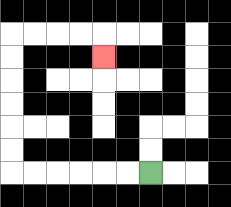{'start': '[6, 7]', 'end': '[4, 2]', 'path_directions': 'L,L,L,L,L,L,U,U,U,U,U,U,R,R,R,R,D', 'path_coordinates': '[[6, 7], [5, 7], [4, 7], [3, 7], [2, 7], [1, 7], [0, 7], [0, 6], [0, 5], [0, 4], [0, 3], [0, 2], [0, 1], [1, 1], [2, 1], [3, 1], [4, 1], [4, 2]]'}